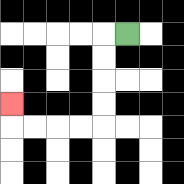{'start': '[5, 1]', 'end': '[0, 4]', 'path_directions': 'L,D,D,D,D,L,L,L,L,U', 'path_coordinates': '[[5, 1], [4, 1], [4, 2], [4, 3], [4, 4], [4, 5], [3, 5], [2, 5], [1, 5], [0, 5], [0, 4]]'}